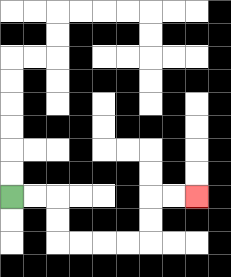{'start': '[0, 8]', 'end': '[8, 8]', 'path_directions': 'R,R,D,D,R,R,R,R,U,U,R,R', 'path_coordinates': '[[0, 8], [1, 8], [2, 8], [2, 9], [2, 10], [3, 10], [4, 10], [5, 10], [6, 10], [6, 9], [6, 8], [7, 8], [8, 8]]'}